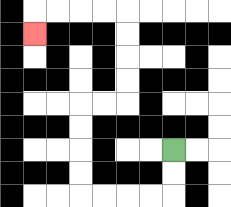{'start': '[7, 6]', 'end': '[1, 1]', 'path_directions': 'D,D,L,L,L,L,U,U,U,U,R,R,U,U,U,U,L,L,L,L,D', 'path_coordinates': '[[7, 6], [7, 7], [7, 8], [6, 8], [5, 8], [4, 8], [3, 8], [3, 7], [3, 6], [3, 5], [3, 4], [4, 4], [5, 4], [5, 3], [5, 2], [5, 1], [5, 0], [4, 0], [3, 0], [2, 0], [1, 0], [1, 1]]'}